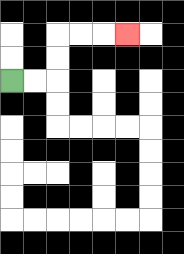{'start': '[0, 3]', 'end': '[5, 1]', 'path_directions': 'R,R,U,U,R,R,R', 'path_coordinates': '[[0, 3], [1, 3], [2, 3], [2, 2], [2, 1], [3, 1], [4, 1], [5, 1]]'}